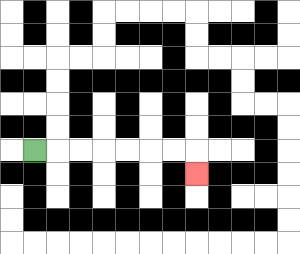{'start': '[1, 6]', 'end': '[8, 7]', 'path_directions': 'R,R,R,R,R,R,R,D', 'path_coordinates': '[[1, 6], [2, 6], [3, 6], [4, 6], [5, 6], [6, 6], [7, 6], [8, 6], [8, 7]]'}